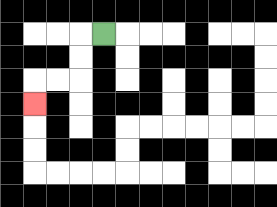{'start': '[4, 1]', 'end': '[1, 4]', 'path_directions': 'L,D,D,L,L,D', 'path_coordinates': '[[4, 1], [3, 1], [3, 2], [3, 3], [2, 3], [1, 3], [1, 4]]'}